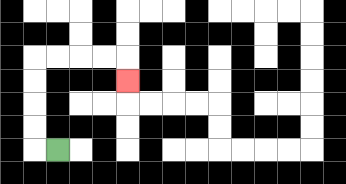{'start': '[2, 6]', 'end': '[5, 3]', 'path_directions': 'L,U,U,U,U,R,R,R,R,D', 'path_coordinates': '[[2, 6], [1, 6], [1, 5], [1, 4], [1, 3], [1, 2], [2, 2], [3, 2], [4, 2], [5, 2], [5, 3]]'}